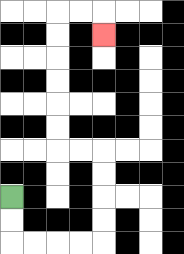{'start': '[0, 8]', 'end': '[4, 1]', 'path_directions': 'D,D,R,R,R,R,U,U,U,U,L,L,U,U,U,U,U,U,R,R,D', 'path_coordinates': '[[0, 8], [0, 9], [0, 10], [1, 10], [2, 10], [3, 10], [4, 10], [4, 9], [4, 8], [4, 7], [4, 6], [3, 6], [2, 6], [2, 5], [2, 4], [2, 3], [2, 2], [2, 1], [2, 0], [3, 0], [4, 0], [4, 1]]'}